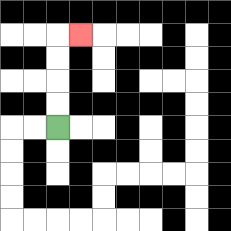{'start': '[2, 5]', 'end': '[3, 1]', 'path_directions': 'U,U,U,U,R', 'path_coordinates': '[[2, 5], [2, 4], [2, 3], [2, 2], [2, 1], [3, 1]]'}